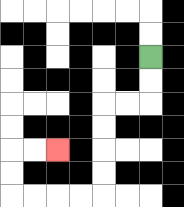{'start': '[6, 2]', 'end': '[2, 6]', 'path_directions': 'D,D,L,L,D,D,D,D,L,L,L,L,U,U,R,R', 'path_coordinates': '[[6, 2], [6, 3], [6, 4], [5, 4], [4, 4], [4, 5], [4, 6], [4, 7], [4, 8], [3, 8], [2, 8], [1, 8], [0, 8], [0, 7], [0, 6], [1, 6], [2, 6]]'}